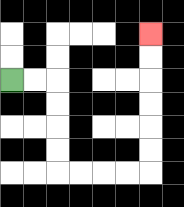{'start': '[0, 3]', 'end': '[6, 1]', 'path_directions': 'R,R,D,D,D,D,R,R,R,R,U,U,U,U,U,U', 'path_coordinates': '[[0, 3], [1, 3], [2, 3], [2, 4], [2, 5], [2, 6], [2, 7], [3, 7], [4, 7], [5, 7], [6, 7], [6, 6], [6, 5], [6, 4], [6, 3], [6, 2], [6, 1]]'}